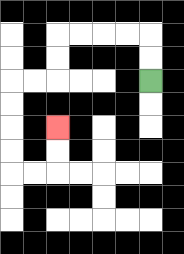{'start': '[6, 3]', 'end': '[2, 5]', 'path_directions': 'U,U,L,L,L,L,D,D,L,L,D,D,D,D,R,R,U,U', 'path_coordinates': '[[6, 3], [6, 2], [6, 1], [5, 1], [4, 1], [3, 1], [2, 1], [2, 2], [2, 3], [1, 3], [0, 3], [0, 4], [0, 5], [0, 6], [0, 7], [1, 7], [2, 7], [2, 6], [2, 5]]'}